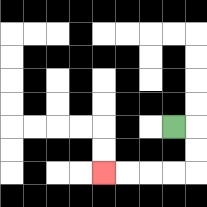{'start': '[7, 5]', 'end': '[4, 7]', 'path_directions': 'R,D,D,L,L,L,L', 'path_coordinates': '[[7, 5], [8, 5], [8, 6], [8, 7], [7, 7], [6, 7], [5, 7], [4, 7]]'}